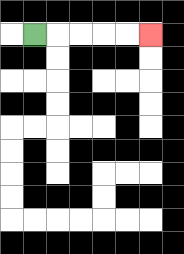{'start': '[1, 1]', 'end': '[6, 1]', 'path_directions': 'R,R,R,R,R', 'path_coordinates': '[[1, 1], [2, 1], [3, 1], [4, 1], [5, 1], [6, 1]]'}